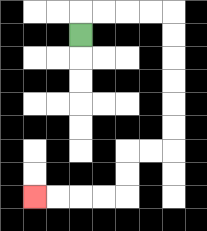{'start': '[3, 1]', 'end': '[1, 8]', 'path_directions': 'U,R,R,R,R,D,D,D,D,D,D,L,L,D,D,L,L,L,L', 'path_coordinates': '[[3, 1], [3, 0], [4, 0], [5, 0], [6, 0], [7, 0], [7, 1], [7, 2], [7, 3], [7, 4], [7, 5], [7, 6], [6, 6], [5, 6], [5, 7], [5, 8], [4, 8], [3, 8], [2, 8], [1, 8]]'}